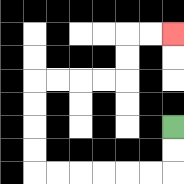{'start': '[7, 5]', 'end': '[7, 1]', 'path_directions': 'D,D,L,L,L,L,L,L,U,U,U,U,R,R,R,R,U,U,R,R', 'path_coordinates': '[[7, 5], [7, 6], [7, 7], [6, 7], [5, 7], [4, 7], [3, 7], [2, 7], [1, 7], [1, 6], [1, 5], [1, 4], [1, 3], [2, 3], [3, 3], [4, 3], [5, 3], [5, 2], [5, 1], [6, 1], [7, 1]]'}